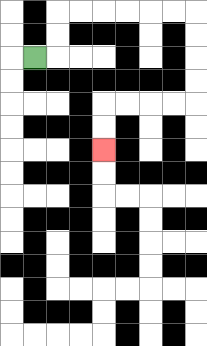{'start': '[1, 2]', 'end': '[4, 6]', 'path_directions': 'R,U,U,R,R,R,R,R,R,D,D,D,D,L,L,L,L,D,D', 'path_coordinates': '[[1, 2], [2, 2], [2, 1], [2, 0], [3, 0], [4, 0], [5, 0], [6, 0], [7, 0], [8, 0], [8, 1], [8, 2], [8, 3], [8, 4], [7, 4], [6, 4], [5, 4], [4, 4], [4, 5], [4, 6]]'}